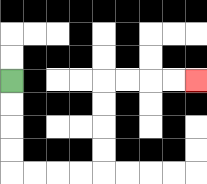{'start': '[0, 3]', 'end': '[8, 3]', 'path_directions': 'D,D,D,D,R,R,R,R,U,U,U,U,R,R,R,R', 'path_coordinates': '[[0, 3], [0, 4], [0, 5], [0, 6], [0, 7], [1, 7], [2, 7], [3, 7], [4, 7], [4, 6], [4, 5], [4, 4], [4, 3], [5, 3], [6, 3], [7, 3], [8, 3]]'}